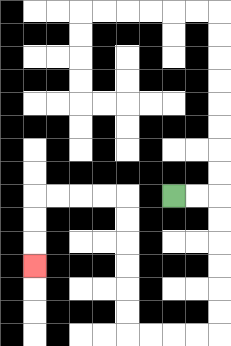{'start': '[7, 8]', 'end': '[1, 11]', 'path_directions': 'R,R,D,D,D,D,D,D,L,L,L,L,U,U,U,U,U,U,L,L,L,L,D,D,D', 'path_coordinates': '[[7, 8], [8, 8], [9, 8], [9, 9], [9, 10], [9, 11], [9, 12], [9, 13], [9, 14], [8, 14], [7, 14], [6, 14], [5, 14], [5, 13], [5, 12], [5, 11], [5, 10], [5, 9], [5, 8], [4, 8], [3, 8], [2, 8], [1, 8], [1, 9], [1, 10], [1, 11]]'}